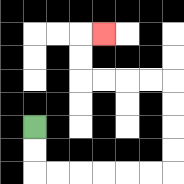{'start': '[1, 5]', 'end': '[4, 1]', 'path_directions': 'D,D,R,R,R,R,R,R,U,U,U,U,L,L,L,L,U,U,R', 'path_coordinates': '[[1, 5], [1, 6], [1, 7], [2, 7], [3, 7], [4, 7], [5, 7], [6, 7], [7, 7], [7, 6], [7, 5], [7, 4], [7, 3], [6, 3], [5, 3], [4, 3], [3, 3], [3, 2], [3, 1], [4, 1]]'}